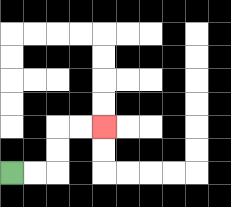{'start': '[0, 7]', 'end': '[4, 5]', 'path_directions': 'R,R,U,U,R,R', 'path_coordinates': '[[0, 7], [1, 7], [2, 7], [2, 6], [2, 5], [3, 5], [4, 5]]'}